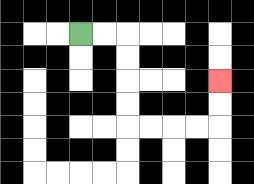{'start': '[3, 1]', 'end': '[9, 3]', 'path_directions': 'R,R,D,D,D,D,R,R,R,R,U,U', 'path_coordinates': '[[3, 1], [4, 1], [5, 1], [5, 2], [5, 3], [5, 4], [5, 5], [6, 5], [7, 5], [8, 5], [9, 5], [9, 4], [9, 3]]'}